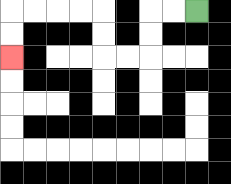{'start': '[8, 0]', 'end': '[0, 2]', 'path_directions': 'L,L,D,D,L,L,U,U,L,L,L,L,D,D', 'path_coordinates': '[[8, 0], [7, 0], [6, 0], [6, 1], [6, 2], [5, 2], [4, 2], [4, 1], [4, 0], [3, 0], [2, 0], [1, 0], [0, 0], [0, 1], [0, 2]]'}